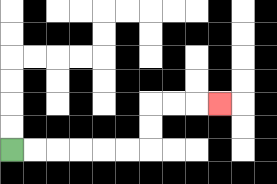{'start': '[0, 6]', 'end': '[9, 4]', 'path_directions': 'R,R,R,R,R,R,U,U,R,R,R', 'path_coordinates': '[[0, 6], [1, 6], [2, 6], [3, 6], [4, 6], [5, 6], [6, 6], [6, 5], [6, 4], [7, 4], [8, 4], [9, 4]]'}